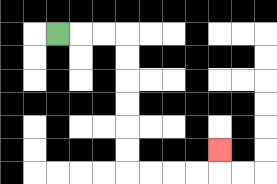{'start': '[2, 1]', 'end': '[9, 6]', 'path_directions': 'R,R,R,D,D,D,D,D,D,R,R,R,R,U', 'path_coordinates': '[[2, 1], [3, 1], [4, 1], [5, 1], [5, 2], [5, 3], [5, 4], [5, 5], [5, 6], [5, 7], [6, 7], [7, 7], [8, 7], [9, 7], [9, 6]]'}